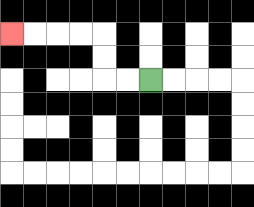{'start': '[6, 3]', 'end': '[0, 1]', 'path_directions': 'L,L,U,U,L,L,L,L', 'path_coordinates': '[[6, 3], [5, 3], [4, 3], [4, 2], [4, 1], [3, 1], [2, 1], [1, 1], [0, 1]]'}